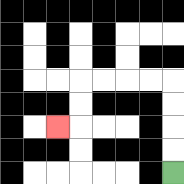{'start': '[7, 7]', 'end': '[2, 5]', 'path_directions': 'U,U,U,U,L,L,L,L,D,D,L', 'path_coordinates': '[[7, 7], [7, 6], [7, 5], [7, 4], [7, 3], [6, 3], [5, 3], [4, 3], [3, 3], [3, 4], [3, 5], [2, 5]]'}